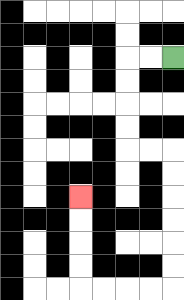{'start': '[7, 2]', 'end': '[3, 8]', 'path_directions': 'L,L,D,D,D,D,R,R,D,D,D,D,D,D,L,L,L,L,U,U,U,U', 'path_coordinates': '[[7, 2], [6, 2], [5, 2], [5, 3], [5, 4], [5, 5], [5, 6], [6, 6], [7, 6], [7, 7], [7, 8], [7, 9], [7, 10], [7, 11], [7, 12], [6, 12], [5, 12], [4, 12], [3, 12], [3, 11], [3, 10], [3, 9], [3, 8]]'}